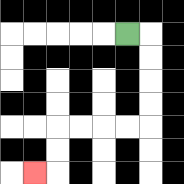{'start': '[5, 1]', 'end': '[1, 7]', 'path_directions': 'R,D,D,D,D,L,L,L,L,D,D,L', 'path_coordinates': '[[5, 1], [6, 1], [6, 2], [6, 3], [6, 4], [6, 5], [5, 5], [4, 5], [3, 5], [2, 5], [2, 6], [2, 7], [1, 7]]'}